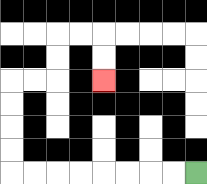{'start': '[8, 7]', 'end': '[4, 3]', 'path_directions': 'L,L,L,L,L,L,L,L,U,U,U,U,R,R,U,U,R,R,D,D', 'path_coordinates': '[[8, 7], [7, 7], [6, 7], [5, 7], [4, 7], [3, 7], [2, 7], [1, 7], [0, 7], [0, 6], [0, 5], [0, 4], [0, 3], [1, 3], [2, 3], [2, 2], [2, 1], [3, 1], [4, 1], [4, 2], [4, 3]]'}